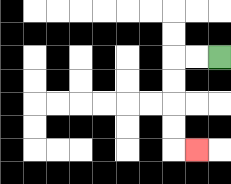{'start': '[9, 2]', 'end': '[8, 6]', 'path_directions': 'L,L,D,D,D,D,R', 'path_coordinates': '[[9, 2], [8, 2], [7, 2], [7, 3], [7, 4], [7, 5], [7, 6], [8, 6]]'}